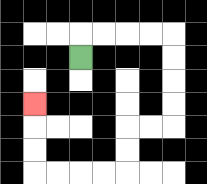{'start': '[3, 2]', 'end': '[1, 4]', 'path_directions': 'U,R,R,R,R,D,D,D,D,L,L,D,D,L,L,L,L,U,U,U', 'path_coordinates': '[[3, 2], [3, 1], [4, 1], [5, 1], [6, 1], [7, 1], [7, 2], [7, 3], [7, 4], [7, 5], [6, 5], [5, 5], [5, 6], [5, 7], [4, 7], [3, 7], [2, 7], [1, 7], [1, 6], [1, 5], [1, 4]]'}